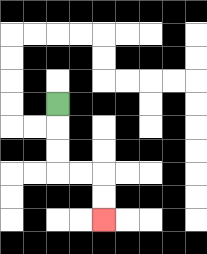{'start': '[2, 4]', 'end': '[4, 9]', 'path_directions': 'D,D,D,R,R,D,D', 'path_coordinates': '[[2, 4], [2, 5], [2, 6], [2, 7], [3, 7], [4, 7], [4, 8], [4, 9]]'}